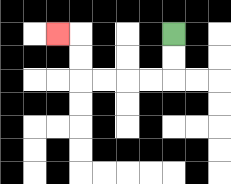{'start': '[7, 1]', 'end': '[2, 1]', 'path_directions': 'D,D,L,L,L,L,U,U,L', 'path_coordinates': '[[7, 1], [7, 2], [7, 3], [6, 3], [5, 3], [4, 3], [3, 3], [3, 2], [3, 1], [2, 1]]'}